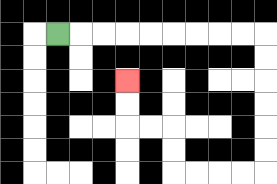{'start': '[2, 1]', 'end': '[5, 3]', 'path_directions': 'R,R,R,R,R,R,R,R,R,D,D,D,D,D,D,L,L,L,L,U,U,L,L,U,U', 'path_coordinates': '[[2, 1], [3, 1], [4, 1], [5, 1], [6, 1], [7, 1], [8, 1], [9, 1], [10, 1], [11, 1], [11, 2], [11, 3], [11, 4], [11, 5], [11, 6], [11, 7], [10, 7], [9, 7], [8, 7], [7, 7], [7, 6], [7, 5], [6, 5], [5, 5], [5, 4], [5, 3]]'}